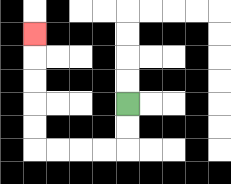{'start': '[5, 4]', 'end': '[1, 1]', 'path_directions': 'D,D,L,L,L,L,U,U,U,U,U', 'path_coordinates': '[[5, 4], [5, 5], [5, 6], [4, 6], [3, 6], [2, 6], [1, 6], [1, 5], [1, 4], [1, 3], [1, 2], [1, 1]]'}